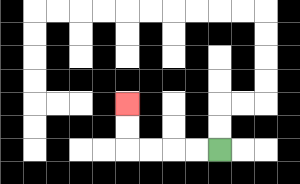{'start': '[9, 6]', 'end': '[5, 4]', 'path_directions': 'L,L,L,L,U,U', 'path_coordinates': '[[9, 6], [8, 6], [7, 6], [6, 6], [5, 6], [5, 5], [5, 4]]'}